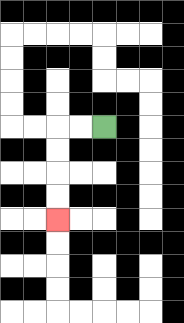{'start': '[4, 5]', 'end': '[2, 9]', 'path_directions': 'L,L,D,D,D,D', 'path_coordinates': '[[4, 5], [3, 5], [2, 5], [2, 6], [2, 7], [2, 8], [2, 9]]'}